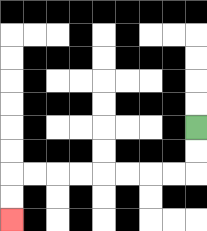{'start': '[8, 5]', 'end': '[0, 9]', 'path_directions': 'D,D,L,L,L,L,L,L,L,L,D,D', 'path_coordinates': '[[8, 5], [8, 6], [8, 7], [7, 7], [6, 7], [5, 7], [4, 7], [3, 7], [2, 7], [1, 7], [0, 7], [0, 8], [0, 9]]'}